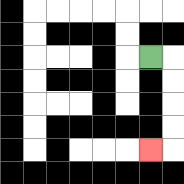{'start': '[6, 2]', 'end': '[6, 6]', 'path_directions': 'R,D,D,D,D,L', 'path_coordinates': '[[6, 2], [7, 2], [7, 3], [7, 4], [7, 5], [7, 6], [6, 6]]'}